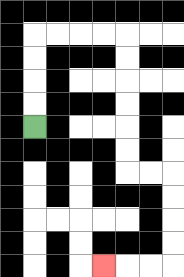{'start': '[1, 5]', 'end': '[4, 11]', 'path_directions': 'U,U,U,U,R,R,R,R,D,D,D,D,D,D,R,R,D,D,D,D,L,L,L', 'path_coordinates': '[[1, 5], [1, 4], [1, 3], [1, 2], [1, 1], [2, 1], [3, 1], [4, 1], [5, 1], [5, 2], [5, 3], [5, 4], [5, 5], [5, 6], [5, 7], [6, 7], [7, 7], [7, 8], [7, 9], [7, 10], [7, 11], [6, 11], [5, 11], [4, 11]]'}